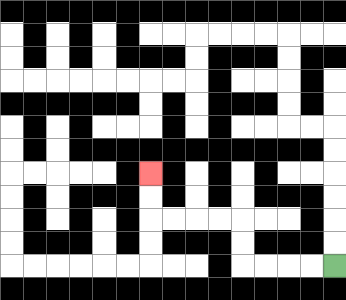{'start': '[14, 11]', 'end': '[6, 7]', 'path_directions': 'L,L,L,L,U,U,L,L,L,L,U,U', 'path_coordinates': '[[14, 11], [13, 11], [12, 11], [11, 11], [10, 11], [10, 10], [10, 9], [9, 9], [8, 9], [7, 9], [6, 9], [6, 8], [6, 7]]'}